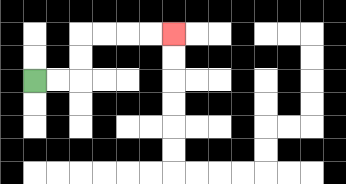{'start': '[1, 3]', 'end': '[7, 1]', 'path_directions': 'R,R,U,U,R,R,R,R', 'path_coordinates': '[[1, 3], [2, 3], [3, 3], [3, 2], [3, 1], [4, 1], [5, 1], [6, 1], [7, 1]]'}